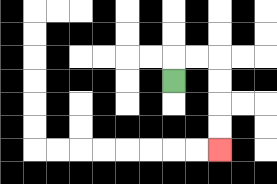{'start': '[7, 3]', 'end': '[9, 6]', 'path_directions': 'U,R,R,D,D,D,D', 'path_coordinates': '[[7, 3], [7, 2], [8, 2], [9, 2], [9, 3], [9, 4], [9, 5], [9, 6]]'}